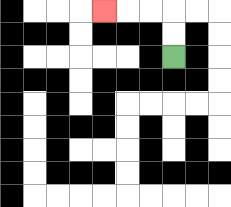{'start': '[7, 2]', 'end': '[4, 0]', 'path_directions': 'U,U,L,L,L', 'path_coordinates': '[[7, 2], [7, 1], [7, 0], [6, 0], [5, 0], [4, 0]]'}